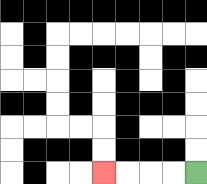{'start': '[8, 7]', 'end': '[4, 7]', 'path_directions': 'L,L,L,L', 'path_coordinates': '[[8, 7], [7, 7], [6, 7], [5, 7], [4, 7]]'}